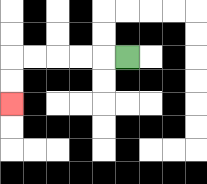{'start': '[5, 2]', 'end': '[0, 4]', 'path_directions': 'L,L,L,L,L,D,D', 'path_coordinates': '[[5, 2], [4, 2], [3, 2], [2, 2], [1, 2], [0, 2], [0, 3], [0, 4]]'}